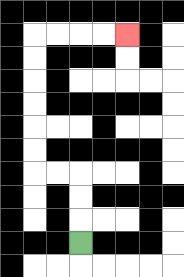{'start': '[3, 10]', 'end': '[5, 1]', 'path_directions': 'U,U,U,L,L,U,U,U,U,U,U,R,R,R,R', 'path_coordinates': '[[3, 10], [3, 9], [3, 8], [3, 7], [2, 7], [1, 7], [1, 6], [1, 5], [1, 4], [1, 3], [1, 2], [1, 1], [2, 1], [3, 1], [4, 1], [5, 1]]'}